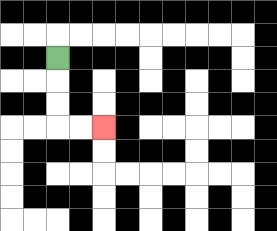{'start': '[2, 2]', 'end': '[4, 5]', 'path_directions': 'D,D,D,R,R', 'path_coordinates': '[[2, 2], [2, 3], [2, 4], [2, 5], [3, 5], [4, 5]]'}